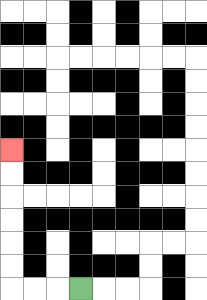{'start': '[3, 12]', 'end': '[0, 6]', 'path_directions': 'L,L,L,U,U,U,U,U,U', 'path_coordinates': '[[3, 12], [2, 12], [1, 12], [0, 12], [0, 11], [0, 10], [0, 9], [0, 8], [0, 7], [0, 6]]'}